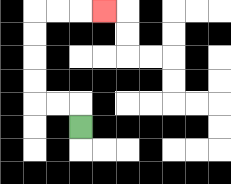{'start': '[3, 5]', 'end': '[4, 0]', 'path_directions': 'U,L,L,U,U,U,U,R,R,R', 'path_coordinates': '[[3, 5], [3, 4], [2, 4], [1, 4], [1, 3], [1, 2], [1, 1], [1, 0], [2, 0], [3, 0], [4, 0]]'}